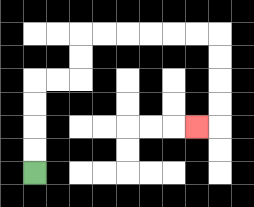{'start': '[1, 7]', 'end': '[8, 5]', 'path_directions': 'U,U,U,U,R,R,U,U,R,R,R,R,R,R,D,D,D,D,L', 'path_coordinates': '[[1, 7], [1, 6], [1, 5], [1, 4], [1, 3], [2, 3], [3, 3], [3, 2], [3, 1], [4, 1], [5, 1], [6, 1], [7, 1], [8, 1], [9, 1], [9, 2], [9, 3], [9, 4], [9, 5], [8, 5]]'}